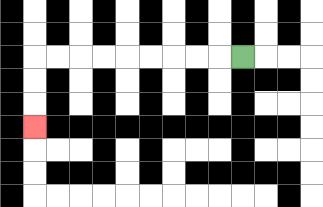{'start': '[10, 2]', 'end': '[1, 5]', 'path_directions': 'L,L,L,L,L,L,L,L,L,D,D,D', 'path_coordinates': '[[10, 2], [9, 2], [8, 2], [7, 2], [6, 2], [5, 2], [4, 2], [3, 2], [2, 2], [1, 2], [1, 3], [1, 4], [1, 5]]'}